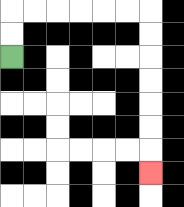{'start': '[0, 2]', 'end': '[6, 7]', 'path_directions': 'U,U,R,R,R,R,R,R,D,D,D,D,D,D,D', 'path_coordinates': '[[0, 2], [0, 1], [0, 0], [1, 0], [2, 0], [3, 0], [4, 0], [5, 0], [6, 0], [6, 1], [6, 2], [6, 3], [6, 4], [6, 5], [6, 6], [6, 7]]'}